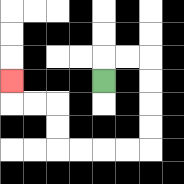{'start': '[4, 3]', 'end': '[0, 3]', 'path_directions': 'U,R,R,D,D,D,D,L,L,L,L,U,U,L,L,U', 'path_coordinates': '[[4, 3], [4, 2], [5, 2], [6, 2], [6, 3], [6, 4], [6, 5], [6, 6], [5, 6], [4, 6], [3, 6], [2, 6], [2, 5], [2, 4], [1, 4], [0, 4], [0, 3]]'}